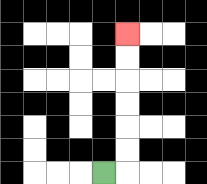{'start': '[4, 7]', 'end': '[5, 1]', 'path_directions': 'R,U,U,U,U,U,U', 'path_coordinates': '[[4, 7], [5, 7], [5, 6], [5, 5], [5, 4], [5, 3], [5, 2], [5, 1]]'}